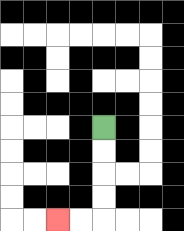{'start': '[4, 5]', 'end': '[2, 9]', 'path_directions': 'D,D,D,D,L,L', 'path_coordinates': '[[4, 5], [4, 6], [4, 7], [4, 8], [4, 9], [3, 9], [2, 9]]'}